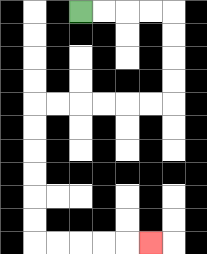{'start': '[3, 0]', 'end': '[6, 10]', 'path_directions': 'R,R,R,R,D,D,D,D,L,L,L,L,L,L,D,D,D,D,D,D,R,R,R,R,R', 'path_coordinates': '[[3, 0], [4, 0], [5, 0], [6, 0], [7, 0], [7, 1], [7, 2], [7, 3], [7, 4], [6, 4], [5, 4], [4, 4], [3, 4], [2, 4], [1, 4], [1, 5], [1, 6], [1, 7], [1, 8], [1, 9], [1, 10], [2, 10], [3, 10], [4, 10], [5, 10], [6, 10]]'}